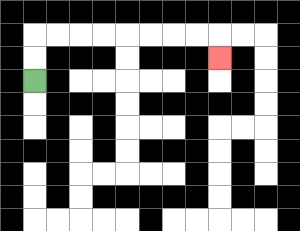{'start': '[1, 3]', 'end': '[9, 2]', 'path_directions': 'U,U,R,R,R,R,R,R,R,R,D', 'path_coordinates': '[[1, 3], [1, 2], [1, 1], [2, 1], [3, 1], [4, 1], [5, 1], [6, 1], [7, 1], [8, 1], [9, 1], [9, 2]]'}